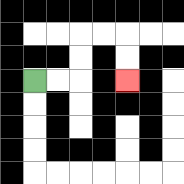{'start': '[1, 3]', 'end': '[5, 3]', 'path_directions': 'R,R,U,U,R,R,D,D', 'path_coordinates': '[[1, 3], [2, 3], [3, 3], [3, 2], [3, 1], [4, 1], [5, 1], [5, 2], [5, 3]]'}